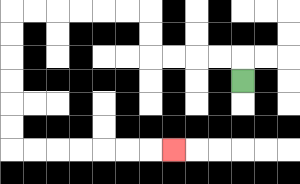{'start': '[10, 3]', 'end': '[7, 6]', 'path_directions': 'U,L,L,L,L,U,U,L,L,L,L,L,L,D,D,D,D,D,D,R,R,R,R,R,R,R', 'path_coordinates': '[[10, 3], [10, 2], [9, 2], [8, 2], [7, 2], [6, 2], [6, 1], [6, 0], [5, 0], [4, 0], [3, 0], [2, 0], [1, 0], [0, 0], [0, 1], [0, 2], [0, 3], [0, 4], [0, 5], [0, 6], [1, 6], [2, 6], [3, 6], [4, 6], [5, 6], [6, 6], [7, 6]]'}